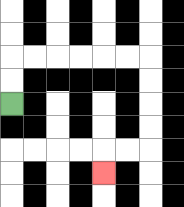{'start': '[0, 4]', 'end': '[4, 7]', 'path_directions': 'U,U,R,R,R,R,R,R,D,D,D,D,L,L,D', 'path_coordinates': '[[0, 4], [0, 3], [0, 2], [1, 2], [2, 2], [3, 2], [4, 2], [5, 2], [6, 2], [6, 3], [6, 4], [6, 5], [6, 6], [5, 6], [4, 6], [4, 7]]'}